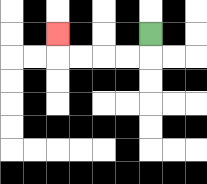{'start': '[6, 1]', 'end': '[2, 1]', 'path_directions': 'D,L,L,L,L,U', 'path_coordinates': '[[6, 1], [6, 2], [5, 2], [4, 2], [3, 2], [2, 2], [2, 1]]'}